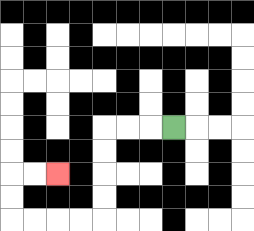{'start': '[7, 5]', 'end': '[2, 7]', 'path_directions': 'L,L,L,D,D,D,D,L,L,L,L,U,U,R,R', 'path_coordinates': '[[7, 5], [6, 5], [5, 5], [4, 5], [4, 6], [4, 7], [4, 8], [4, 9], [3, 9], [2, 9], [1, 9], [0, 9], [0, 8], [0, 7], [1, 7], [2, 7]]'}